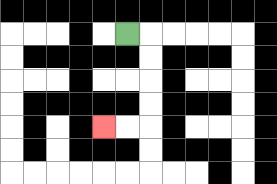{'start': '[5, 1]', 'end': '[4, 5]', 'path_directions': 'R,D,D,D,D,L,L', 'path_coordinates': '[[5, 1], [6, 1], [6, 2], [6, 3], [6, 4], [6, 5], [5, 5], [4, 5]]'}